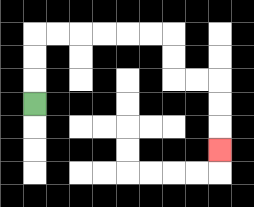{'start': '[1, 4]', 'end': '[9, 6]', 'path_directions': 'U,U,U,R,R,R,R,R,R,D,D,R,R,D,D,D', 'path_coordinates': '[[1, 4], [1, 3], [1, 2], [1, 1], [2, 1], [3, 1], [4, 1], [5, 1], [6, 1], [7, 1], [7, 2], [7, 3], [8, 3], [9, 3], [9, 4], [9, 5], [9, 6]]'}